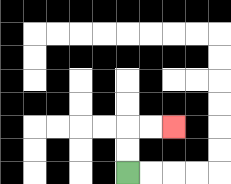{'start': '[5, 7]', 'end': '[7, 5]', 'path_directions': 'U,U,R,R', 'path_coordinates': '[[5, 7], [5, 6], [5, 5], [6, 5], [7, 5]]'}